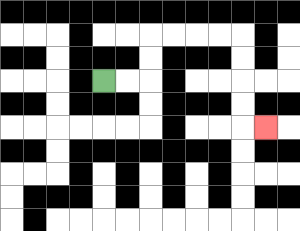{'start': '[4, 3]', 'end': '[11, 5]', 'path_directions': 'R,R,U,U,R,R,R,R,D,D,D,D,R', 'path_coordinates': '[[4, 3], [5, 3], [6, 3], [6, 2], [6, 1], [7, 1], [8, 1], [9, 1], [10, 1], [10, 2], [10, 3], [10, 4], [10, 5], [11, 5]]'}